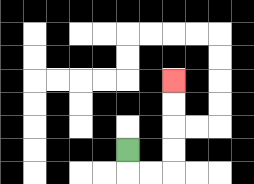{'start': '[5, 6]', 'end': '[7, 3]', 'path_directions': 'D,R,R,U,U,U,U', 'path_coordinates': '[[5, 6], [5, 7], [6, 7], [7, 7], [7, 6], [7, 5], [7, 4], [7, 3]]'}